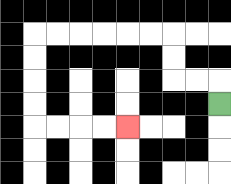{'start': '[9, 4]', 'end': '[5, 5]', 'path_directions': 'U,L,L,U,U,L,L,L,L,L,L,D,D,D,D,R,R,R,R', 'path_coordinates': '[[9, 4], [9, 3], [8, 3], [7, 3], [7, 2], [7, 1], [6, 1], [5, 1], [4, 1], [3, 1], [2, 1], [1, 1], [1, 2], [1, 3], [1, 4], [1, 5], [2, 5], [3, 5], [4, 5], [5, 5]]'}